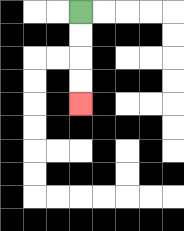{'start': '[3, 0]', 'end': '[3, 4]', 'path_directions': 'D,D,D,D', 'path_coordinates': '[[3, 0], [3, 1], [3, 2], [3, 3], [3, 4]]'}